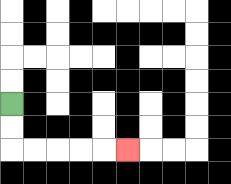{'start': '[0, 4]', 'end': '[5, 6]', 'path_directions': 'D,D,R,R,R,R,R', 'path_coordinates': '[[0, 4], [0, 5], [0, 6], [1, 6], [2, 6], [3, 6], [4, 6], [5, 6]]'}